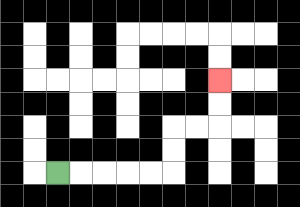{'start': '[2, 7]', 'end': '[9, 3]', 'path_directions': 'R,R,R,R,R,U,U,R,R,U,U', 'path_coordinates': '[[2, 7], [3, 7], [4, 7], [5, 7], [6, 7], [7, 7], [7, 6], [7, 5], [8, 5], [9, 5], [9, 4], [9, 3]]'}